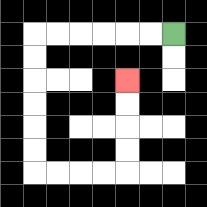{'start': '[7, 1]', 'end': '[5, 3]', 'path_directions': 'L,L,L,L,L,L,D,D,D,D,D,D,R,R,R,R,U,U,U,U', 'path_coordinates': '[[7, 1], [6, 1], [5, 1], [4, 1], [3, 1], [2, 1], [1, 1], [1, 2], [1, 3], [1, 4], [1, 5], [1, 6], [1, 7], [2, 7], [3, 7], [4, 7], [5, 7], [5, 6], [5, 5], [5, 4], [5, 3]]'}